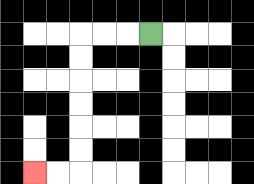{'start': '[6, 1]', 'end': '[1, 7]', 'path_directions': 'L,L,L,D,D,D,D,D,D,L,L', 'path_coordinates': '[[6, 1], [5, 1], [4, 1], [3, 1], [3, 2], [3, 3], [3, 4], [3, 5], [3, 6], [3, 7], [2, 7], [1, 7]]'}